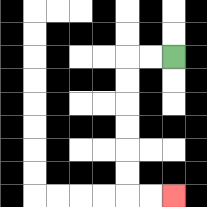{'start': '[7, 2]', 'end': '[7, 8]', 'path_directions': 'L,L,D,D,D,D,D,D,R,R', 'path_coordinates': '[[7, 2], [6, 2], [5, 2], [5, 3], [5, 4], [5, 5], [5, 6], [5, 7], [5, 8], [6, 8], [7, 8]]'}